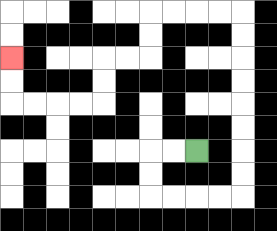{'start': '[8, 6]', 'end': '[0, 2]', 'path_directions': 'L,L,D,D,R,R,R,R,U,U,U,U,U,U,U,U,L,L,L,L,D,D,L,L,D,D,L,L,L,L,U,U', 'path_coordinates': '[[8, 6], [7, 6], [6, 6], [6, 7], [6, 8], [7, 8], [8, 8], [9, 8], [10, 8], [10, 7], [10, 6], [10, 5], [10, 4], [10, 3], [10, 2], [10, 1], [10, 0], [9, 0], [8, 0], [7, 0], [6, 0], [6, 1], [6, 2], [5, 2], [4, 2], [4, 3], [4, 4], [3, 4], [2, 4], [1, 4], [0, 4], [0, 3], [0, 2]]'}